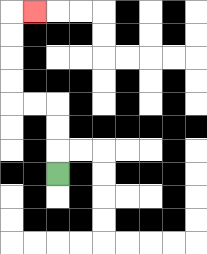{'start': '[2, 7]', 'end': '[1, 0]', 'path_directions': 'U,U,U,L,L,U,U,U,U,R', 'path_coordinates': '[[2, 7], [2, 6], [2, 5], [2, 4], [1, 4], [0, 4], [0, 3], [0, 2], [0, 1], [0, 0], [1, 0]]'}